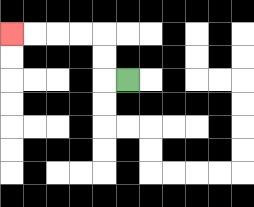{'start': '[5, 3]', 'end': '[0, 1]', 'path_directions': 'L,U,U,L,L,L,L', 'path_coordinates': '[[5, 3], [4, 3], [4, 2], [4, 1], [3, 1], [2, 1], [1, 1], [0, 1]]'}